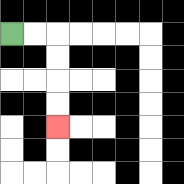{'start': '[0, 1]', 'end': '[2, 5]', 'path_directions': 'R,R,D,D,D,D', 'path_coordinates': '[[0, 1], [1, 1], [2, 1], [2, 2], [2, 3], [2, 4], [2, 5]]'}